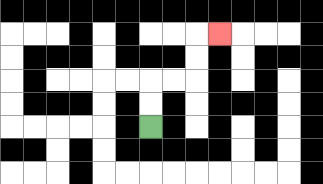{'start': '[6, 5]', 'end': '[9, 1]', 'path_directions': 'U,U,R,R,U,U,R', 'path_coordinates': '[[6, 5], [6, 4], [6, 3], [7, 3], [8, 3], [8, 2], [8, 1], [9, 1]]'}